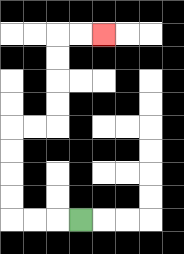{'start': '[3, 9]', 'end': '[4, 1]', 'path_directions': 'L,L,L,U,U,U,U,R,R,U,U,U,U,R,R', 'path_coordinates': '[[3, 9], [2, 9], [1, 9], [0, 9], [0, 8], [0, 7], [0, 6], [0, 5], [1, 5], [2, 5], [2, 4], [2, 3], [2, 2], [2, 1], [3, 1], [4, 1]]'}